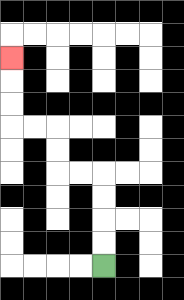{'start': '[4, 11]', 'end': '[0, 2]', 'path_directions': 'U,U,U,U,L,L,U,U,L,L,U,U,U', 'path_coordinates': '[[4, 11], [4, 10], [4, 9], [4, 8], [4, 7], [3, 7], [2, 7], [2, 6], [2, 5], [1, 5], [0, 5], [0, 4], [0, 3], [0, 2]]'}